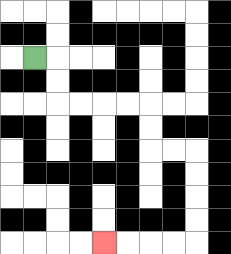{'start': '[1, 2]', 'end': '[4, 10]', 'path_directions': 'R,D,D,R,R,R,R,D,D,R,R,D,D,D,D,L,L,L,L', 'path_coordinates': '[[1, 2], [2, 2], [2, 3], [2, 4], [3, 4], [4, 4], [5, 4], [6, 4], [6, 5], [6, 6], [7, 6], [8, 6], [8, 7], [8, 8], [8, 9], [8, 10], [7, 10], [6, 10], [5, 10], [4, 10]]'}